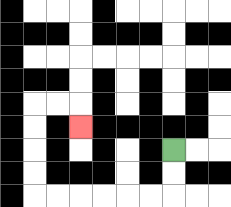{'start': '[7, 6]', 'end': '[3, 5]', 'path_directions': 'D,D,L,L,L,L,L,L,U,U,U,U,R,R,D', 'path_coordinates': '[[7, 6], [7, 7], [7, 8], [6, 8], [5, 8], [4, 8], [3, 8], [2, 8], [1, 8], [1, 7], [1, 6], [1, 5], [1, 4], [2, 4], [3, 4], [3, 5]]'}